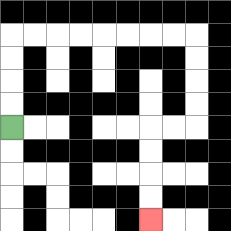{'start': '[0, 5]', 'end': '[6, 9]', 'path_directions': 'U,U,U,U,R,R,R,R,R,R,R,R,D,D,D,D,L,L,D,D,D,D', 'path_coordinates': '[[0, 5], [0, 4], [0, 3], [0, 2], [0, 1], [1, 1], [2, 1], [3, 1], [4, 1], [5, 1], [6, 1], [7, 1], [8, 1], [8, 2], [8, 3], [8, 4], [8, 5], [7, 5], [6, 5], [6, 6], [6, 7], [6, 8], [6, 9]]'}